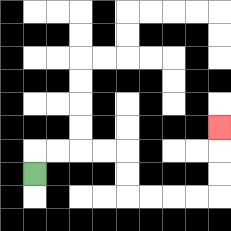{'start': '[1, 7]', 'end': '[9, 5]', 'path_directions': 'U,R,R,R,R,D,D,R,R,R,R,U,U,U', 'path_coordinates': '[[1, 7], [1, 6], [2, 6], [3, 6], [4, 6], [5, 6], [5, 7], [5, 8], [6, 8], [7, 8], [8, 8], [9, 8], [9, 7], [9, 6], [9, 5]]'}